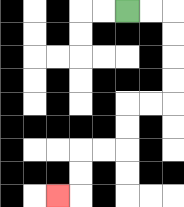{'start': '[5, 0]', 'end': '[2, 8]', 'path_directions': 'R,R,D,D,D,D,L,L,D,D,L,L,D,D,L', 'path_coordinates': '[[5, 0], [6, 0], [7, 0], [7, 1], [7, 2], [7, 3], [7, 4], [6, 4], [5, 4], [5, 5], [5, 6], [4, 6], [3, 6], [3, 7], [3, 8], [2, 8]]'}